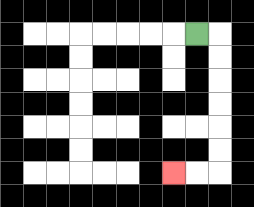{'start': '[8, 1]', 'end': '[7, 7]', 'path_directions': 'R,D,D,D,D,D,D,L,L', 'path_coordinates': '[[8, 1], [9, 1], [9, 2], [9, 3], [9, 4], [9, 5], [9, 6], [9, 7], [8, 7], [7, 7]]'}